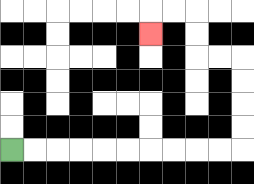{'start': '[0, 6]', 'end': '[6, 1]', 'path_directions': 'R,R,R,R,R,R,R,R,R,R,U,U,U,U,L,L,U,U,L,L,D', 'path_coordinates': '[[0, 6], [1, 6], [2, 6], [3, 6], [4, 6], [5, 6], [6, 6], [7, 6], [8, 6], [9, 6], [10, 6], [10, 5], [10, 4], [10, 3], [10, 2], [9, 2], [8, 2], [8, 1], [8, 0], [7, 0], [6, 0], [6, 1]]'}